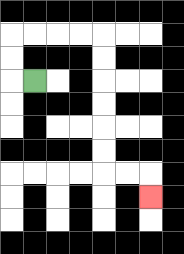{'start': '[1, 3]', 'end': '[6, 8]', 'path_directions': 'L,U,U,R,R,R,R,D,D,D,D,D,D,R,R,D', 'path_coordinates': '[[1, 3], [0, 3], [0, 2], [0, 1], [1, 1], [2, 1], [3, 1], [4, 1], [4, 2], [4, 3], [4, 4], [4, 5], [4, 6], [4, 7], [5, 7], [6, 7], [6, 8]]'}